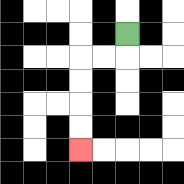{'start': '[5, 1]', 'end': '[3, 6]', 'path_directions': 'D,L,L,D,D,D,D', 'path_coordinates': '[[5, 1], [5, 2], [4, 2], [3, 2], [3, 3], [3, 4], [3, 5], [3, 6]]'}